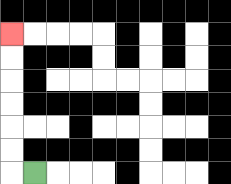{'start': '[1, 7]', 'end': '[0, 1]', 'path_directions': 'L,U,U,U,U,U,U', 'path_coordinates': '[[1, 7], [0, 7], [0, 6], [0, 5], [0, 4], [0, 3], [0, 2], [0, 1]]'}